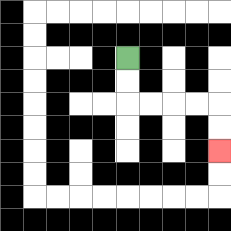{'start': '[5, 2]', 'end': '[9, 6]', 'path_directions': 'D,D,R,R,R,R,D,D', 'path_coordinates': '[[5, 2], [5, 3], [5, 4], [6, 4], [7, 4], [8, 4], [9, 4], [9, 5], [9, 6]]'}